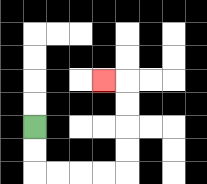{'start': '[1, 5]', 'end': '[4, 3]', 'path_directions': 'D,D,R,R,R,R,U,U,U,U,L', 'path_coordinates': '[[1, 5], [1, 6], [1, 7], [2, 7], [3, 7], [4, 7], [5, 7], [5, 6], [5, 5], [5, 4], [5, 3], [4, 3]]'}